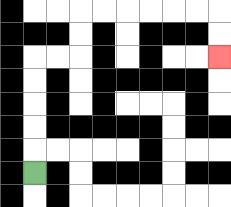{'start': '[1, 7]', 'end': '[9, 2]', 'path_directions': 'U,U,U,U,U,R,R,U,U,R,R,R,R,R,R,D,D', 'path_coordinates': '[[1, 7], [1, 6], [1, 5], [1, 4], [1, 3], [1, 2], [2, 2], [3, 2], [3, 1], [3, 0], [4, 0], [5, 0], [6, 0], [7, 0], [8, 0], [9, 0], [9, 1], [9, 2]]'}